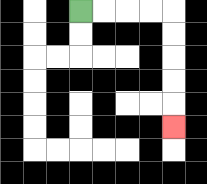{'start': '[3, 0]', 'end': '[7, 5]', 'path_directions': 'R,R,R,R,D,D,D,D,D', 'path_coordinates': '[[3, 0], [4, 0], [5, 0], [6, 0], [7, 0], [7, 1], [7, 2], [7, 3], [7, 4], [7, 5]]'}